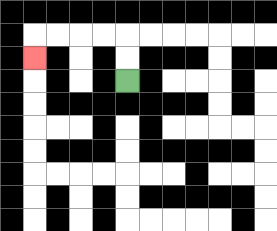{'start': '[5, 3]', 'end': '[1, 2]', 'path_directions': 'U,U,L,L,L,L,D', 'path_coordinates': '[[5, 3], [5, 2], [5, 1], [4, 1], [3, 1], [2, 1], [1, 1], [1, 2]]'}